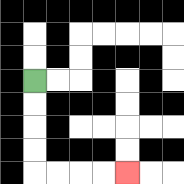{'start': '[1, 3]', 'end': '[5, 7]', 'path_directions': 'D,D,D,D,R,R,R,R', 'path_coordinates': '[[1, 3], [1, 4], [1, 5], [1, 6], [1, 7], [2, 7], [3, 7], [4, 7], [5, 7]]'}